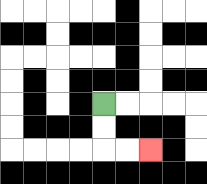{'start': '[4, 4]', 'end': '[6, 6]', 'path_directions': 'D,D,R,R', 'path_coordinates': '[[4, 4], [4, 5], [4, 6], [5, 6], [6, 6]]'}